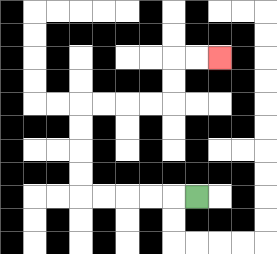{'start': '[8, 8]', 'end': '[9, 2]', 'path_directions': 'L,L,L,L,L,U,U,U,U,R,R,R,R,U,U,R,R', 'path_coordinates': '[[8, 8], [7, 8], [6, 8], [5, 8], [4, 8], [3, 8], [3, 7], [3, 6], [3, 5], [3, 4], [4, 4], [5, 4], [6, 4], [7, 4], [7, 3], [7, 2], [8, 2], [9, 2]]'}